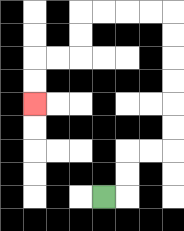{'start': '[4, 8]', 'end': '[1, 4]', 'path_directions': 'R,U,U,R,R,U,U,U,U,U,U,L,L,L,L,D,D,L,L,D,D', 'path_coordinates': '[[4, 8], [5, 8], [5, 7], [5, 6], [6, 6], [7, 6], [7, 5], [7, 4], [7, 3], [7, 2], [7, 1], [7, 0], [6, 0], [5, 0], [4, 0], [3, 0], [3, 1], [3, 2], [2, 2], [1, 2], [1, 3], [1, 4]]'}